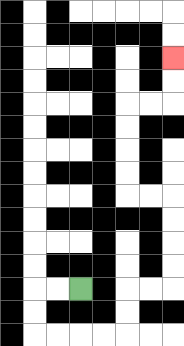{'start': '[3, 12]', 'end': '[7, 2]', 'path_directions': 'L,L,D,D,R,R,R,R,U,U,R,R,U,U,U,U,L,L,U,U,U,U,R,R,U,U', 'path_coordinates': '[[3, 12], [2, 12], [1, 12], [1, 13], [1, 14], [2, 14], [3, 14], [4, 14], [5, 14], [5, 13], [5, 12], [6, 12], [7, 12], [7, 11], [7, 10], [7, 9], [7, 8], [6, 8], [5, 8], [5, 7], [5, 6], [5, 5], [5, 4], [6, 4], [7, 4], [7, 3], [7, 2]]'}